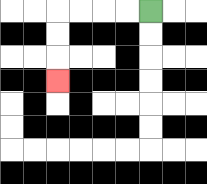{'start': '[6, 0]', 'end': '[2, 3]', 'path_directions': 'L,L,L,L,D,D,D', 'path_coordinates': '[[6, 0], [5, 0], [4, 0], [3, 0], [2, 0], [2, 1], [2, 2], [2, 3]]'}